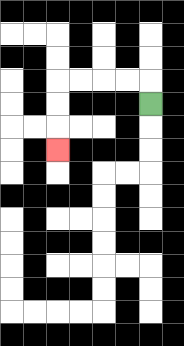{'start': '[6, 4]', 'end': '[2, 6]', 'path_directions': 'U,L,L,L,L,D,D,D', 'path_coordinates': '[[6, 4], [6, 3], [5, 3], [4, 3], [3, 3], [2, 3], [2, 4], [2, 5], [2, 6]]'}